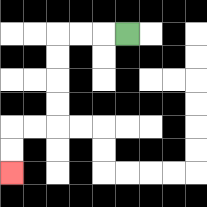{'start': '[5, 1]', 'end': '[0, 7]', 'path_directions': 'L,L,L,D,D,D,D,L,L,D,D', 'path_coordinates': '[[5, 1], [4, 1], [3, 1], [2, 1], [2, 2], [2, 3], [2, 4], [2, 5], [1, 5], [0, 5], [0, 6], [0, 7]]'}